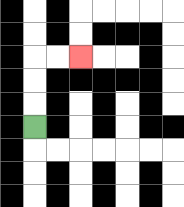{'start': '[1, 5]', 'end': '[3, 2]', 'path_directions': 'U,U,U,R,R', 'path_coordinates': '[[1, 5], [1, 4], [1, 3], [1, 2], [2, 2], [3, 2]]'}